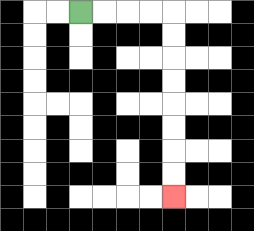{'start': '[3, 0]', 'end': '[7, 8]', 'path_directions': 'R,R,R,R,D,D,D,D,D,D,D,D', 'path_coordinates': '[[3, 0], [4, 0], [5, 0], [6, 0], [7, 0], [7, 1], [7, 2], [7, 3], [7, 4], [7, 5], [7, 6], [7, 7], [7, 8]]'}